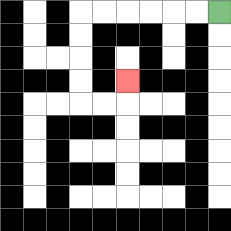{'start': '[9, 0]', 'end': '[5, 3]', 'path_directions': 'L,L,L,L,L,L,D,D,D,D,R,R,U', 'path_coordinates': '[[9, 0], [8, 0], [7, 0], [6, 0], [5, 0], [4, 0], [3, 0], [3, 1], [3, 2], [3, 3], [3, 4], [4, 4], [5, 4], [5, 3]]'}